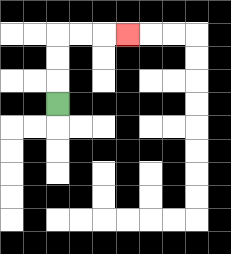{'start': '[2, 4]', 'end': '[5, 1]', 'path_directions': 'U,U,U,R,R,R', 'path_coordinates': '[[2, 4], [2, 3], [2, 2], [2, 1], [3, 1], [4, 1], [5, 1]]'}